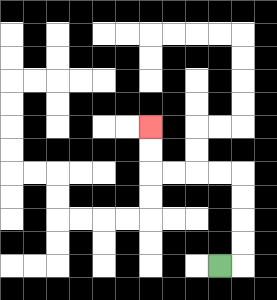{'start': '[9, 11]', 'end': '[6, 5]', 'path_directions': 'R,U,U,U,U,L,L,L,L,U,U', 'path_coordinates': '[[9, 11], [10, 11], [10, 10], [10, 9], [10, 8], [10, 7], [9, 7], [8, 7], [7, 7], [6, 7], [6, 6], [6, 5]]'}